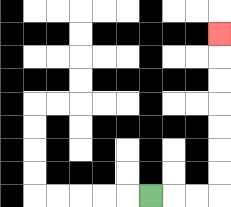{'start': '[6, 8]', 'end': '[9, 1]', 'path_directions': 'R,R,R,U,U,U,U,U,U,U', 'path_coordinates': '[[6, 8], [7, 8], [8, 8], [9, 8], [9, 7], [9, 6], [9, 5], [9, 4], [9, 3], [9, 2], [9, 1]]'}